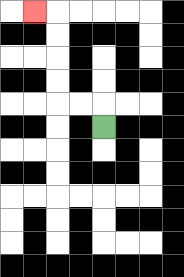{'start': '[4, 5]', 'end': '[1, 0]', 'path_directions': 'U,L,L,U,U,U,U,L', 'path_coordinates': '[[4, 5], [4, 4], [3, 4], [2, 4], [2, 3], [2, 2], [2, 1], [2, 0], [1, 0]]'}